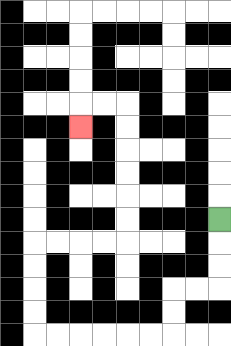{'start': '[9, 9]', 'end': '[3, 5]', 'path_directions': 'D,D,D,L,L,D,D,L,L,L,L,L,L,U,U,U,U,R,R,R,R,U,U,U,U,U,U,L,L,D', 'path_coordinates': '[[9, 9], [9, 10], [9, 11], [9, 12], [8, 12], [7, 12], [7, 13], [7, 14], [6, 14], [5, 14], [4, 14], [3, 14], [2, 14], [1, 14], [1, 13], [1, 12], [1, 11], [1, 10], [2, 10], [3, 10], [4, 10], [5, 10], [5, 9], [5, 8], [5, 7], [5, 6], [5, 5], [5, 4], [4, 4], [3, 4], [3, 5]]'}